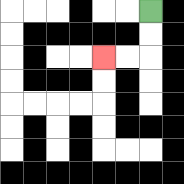{'start': '[6, 0]', 'end': '[4, 2]', 'path_directions': 'D,D,L,L', 'path_coordinates': '[[6, 0], [6, 1], [6, 2], [5, 2], [4, 2]]'}